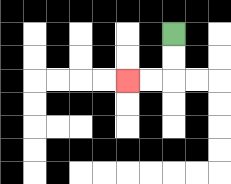{'start': '[7, 1]', 'end': '[5, 3]', 'path_directions': 'D,D,L,L', 'path_coordinates': '[[7, 1], [7, 2], [7, 3], [6, 3], [5, 3]]'}